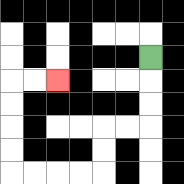{'start': '[6, 2]', 'end': '[2, 3]', 'path_directions': 'D,D,D,L,L,D,D,L,L,L,L,U,U,U,U,R,R', 'path_coordinates': '[[6, 2], [6, 3], [6, 4], [6, 5], [5, 5], [4, 5], [4, 6], [4, 7], [3, 7], [2, 7], [1, 7], [0, 7], [0, 6], [0, 5], [0, 4], [0, 3], [1, 3], [2, 3]]'}